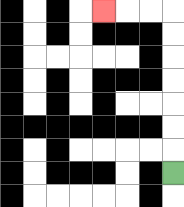{'start': '[7, 7]', 'end': '[4, 0]', 'path_directions': 'U,U,U,U,U,U,U,L,L,L', 'path_coordinates': '[[7, 7], [7, 6], [7, 5], [7, 4], [7, 3], [7, 2], [7, 1], [7, 0], [6, 0], [5, 0], [4, 0]]'}